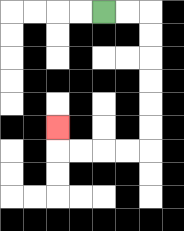{'start': '[4, 0]', 'end': '[2, 5]', 'path_directions': 'R,R,D,D,D,D,D,D,L,L,L,L,U', 'path_coordinates': '[[4, 0], [5, 0], [6, 0], [6, 1], [6, 2], [6, 3], [6, 4], [6, 5], [6, 6], [5, 6], [4, 6], [3, 6], [2, 6], [2, 5]]'}